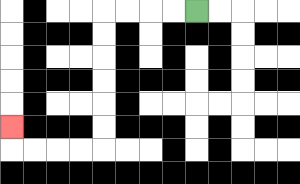{'start': '[8, 0]', 'end': '[0, 5]', 'path_directions': 'L,L,L,L,D,D,D,D,D,D,L,L,L,L,U', 'path_coordinates': '[[8, 0], [7, 0], [6, 0], [5, 0], [4, 0], [4, 1], [4, 2], [4, 3], [4, 4], [4, 5], [4, 6], [3, 6], [2, 6], [1, 6], [0, 6], [0, 5]]'}